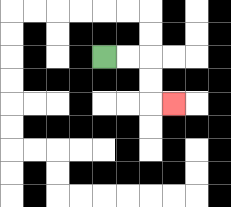{'start': '[4, 2]', 'end': '[7, 4]', 'path_directions': 'R,R,D,D,R', 'path_coordinates': '[[4, 2], [5, 2], [6, 2], [6, 3], [6, 4], [7, 4]]'}